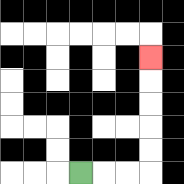{'start': '[3, 7]', 'end': '[6, 2]', 'path_directions': 'R,R,R,U,U,U,U,U', 'path_coordinates': '[[3, 7], [4, 7], [5, 7], [6, 7], [6, 6], [6, 5], [6, 4], [6, 3], [6, 2]]'}